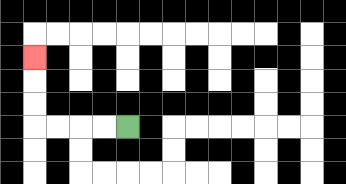{'start': '[5, 5]', 'end': '[1, 2]', 'path_directions': 'L,L,L,L,U,U,U', 'path_coordinates': '[[5, 5], [4, 5], [3, 5], [2, 5], [1, 5], [1, 4], [1, 3], [1, 2]]'}